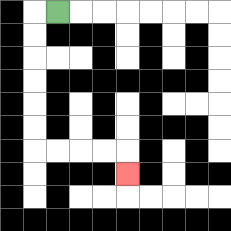{'start': '[2, 0]', 'end': '[5, 7]', 'path_directions': 'L,D,D,D,D,D,D,R,R,R,R,D', 'path_coordinates': '[[2, 0], [1, 0], [1, 1], [1, 2], [1, 3], [1, 4], [1, 5], [1, 6], [2, 6], [3, 6], [4, 6], [5, 6], [5, 7]]'}